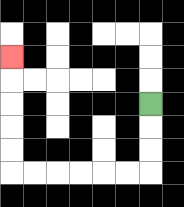{'start': '[6, 4]', 'end': '[0, 2]', 'path_directions': 'D,D,D,L,L,L,L,L,L,U,U,U,U,U', 'path_coordinates': '[[6, 4], [6, 5], [6, 6], [6, 7], [5, 7], [4, 7], [3, 7], [2, 7], [1, 7], [0, 7], [0, 6], [0, 5], [0, 4], [0, 3], [0, 2]]'}